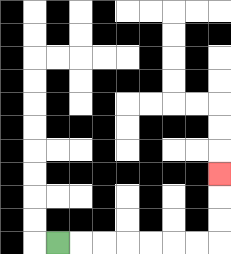{'start': '[2, 10]', 'end': '[9, 7]', 'path_directions': 'R,R,R,R,R,R,R,U,U,U', 'path_coordinates': '[[2, 10], [3, 10], [4, 10], [5, 10], [6, 10], [7, 10], [8, 10], [9, 10], [9, 9], [9, 8], [9, 7]]'}